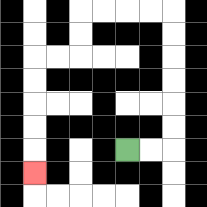{'start': '[5, 6]', 'end': '[1, 7]', 'path_directions': 'R,R,U,U,U,U,U,U,L,L,L,L,D,D,L,L,D,D,D,D,D', 'path_coordinates': '[[5, 6], [6, 6], [7, 6], [7, 5], [7, 4], [7, 3], [7, 2], [7, 1], [7, 0], [6, 0], [5, 0], [4, 0], [3, 0], [3, 1], [3, 2], [2, 2], [1, 2], [1, 3], [1, 4], [1, 5], [1, 6], [1, 7]]'}